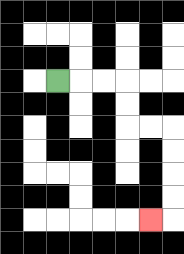{'start': '[2, 3]', 'end': '[6, 9]', 'path_directions': 'R,R,R,D,D,R,R,D,D,D,D,L', 'path_coordinates': '[[2, 3], [3, 3], [4, 3], [5, 3], [5, 4], [5, 5], [6, 5], [7, 5], [7, 6], [7, 7], [7, 8], [7, 9], [6, 9]]'}